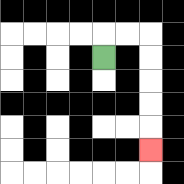{'start': '[4, 2]', 'end': '[6, 6]', 'path_directions': 'U,R,R,D,D,D,D,D', 'path_coordinates': '[[4, 2], [4, 1], [5, 1], [6, 1], [6, 2], [6, 3], [6, 4], [6, 5], [6, 6]]'}